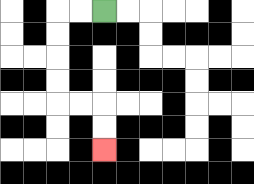{'start': '[4, 0]', 'end': '[4, 6]', 'path_directions': 'L,L,D,D,D,D,R,R,D,D', 'path_coordinates': '[[4, 0], [3, 0], [2, 0], [2, 1], [2, 2], [2, 3], [2, 4], [3, 4], [4, 4], [4, 5], [4, 6]]'}